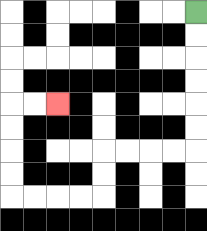{'start': '[8, 0]', 'end': '[2, 4]', 'path_directions': 'D,D,D,D,D,D,L,L,L,L,D,D,L,L,L,L,U,U,U,U,R,R', 'path_coordinates': '[[8, 0], [8, 1], [8, 2], [8, 3], [8, 4], [8, 5], [8, 6], [7, 6], [6, 6], [5, 6], [4, 6], [4, 7], [4, 8], [3, 8], [2, 8], [1, 8], [0, 8], [0, 7], [0, 6], [0, 5], [0, 4], [1, 4], [2, 4]]'}